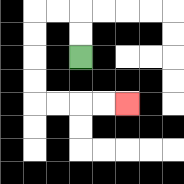{'start': '[3, 2]', 'end': '[5, 4]', 'path_directions': 'U,U,L,L,D,D,D,D,R,R,R,R', 'path_coordinates': '[[3, 2], [3, 1], [3, 0], [2, 0], [1, 0], [1, 1], [1, 2], [1, 3], [1, 4], [2, 4], [3, 4], [4, 4], [5, 4]]'}